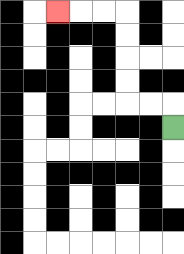{'start': '[7, 5]', 'end': '[2, 0]', 'path_directions': 'U,L,L,U,U,U,U,L,L,L', 'path_coordinates': '[[7, 5], [7, 4], [6, 4], [5, 4], [5, 3], [5, 2], [5, 1], [5, 0], [4, 0], [3, 0], [2, 0]]'}